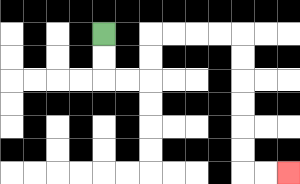{'start': '[4, 1]', 'end': '[12, 7]', 'path_directions': 'D,D,R,R,U,U,R,R,R,R,D,D,D,D,D,D,R,R', 'path_coordinates': '[[4, 1], [4, 2], [4, 3], [5, 3], [6, 3], [6, 2], [6, 1], [7, 1], [8, 1], [9, 1], [10, 1], [10, 2], [10, 3], [10, 4], [10, 5], [10, 6], [10, 7], [11, 7], [12, 7]]'}